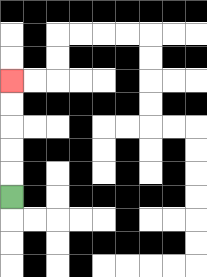{'start': '[0, 8]', 'end': '[0, 3]', 'path_directions': 'U,U,U,U,U', 'path_coordinates': '[[0, 8], [0, 7], [0, 6], [0, 5], [0, 4], [0, 3]]'}